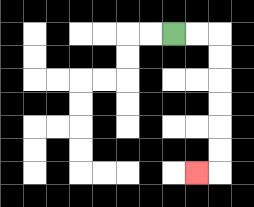{'start': '[7, 1]', 'end': '[8, 7]', 'path_directions': 'R,R,D,D,D,D,D,D,L', 'path_coordinates': '[[7, 1], [8, 1], [9, 1], [9, 2], [9, 3], [9, 4], [9, 5], [9, 6], [9, 7], [8, 7]]'}